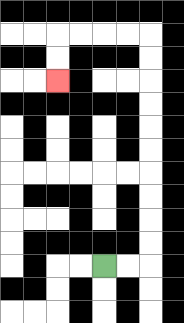{'start': '[4, 11]', 'end': '[2, 3]', 'path_directions': 'R,R,U,U,U,U,U,U,U,U,U,U,L,L,L,L,D,D', 'path_coordinates': '[[4, 11], [5, 11], [6, 11], [6, 10], [6, 9], [6, 8], [6, 7], [6, 6], [6, 5], [6, 4], [6, 3], [6, 2], [6, 1], [5, 1], [4, 1], [3, 1], [2, 1], [2, 2], [2, 3]]'}